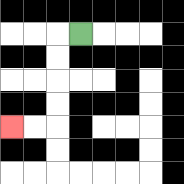{'start': '[3, 1]', 'end': '[0, 5]', 'path_directions': 'L,D,D,D,D,L,L', 'path_coordinates': '[[3, 1], [2, 1], [2, 2], [2, 3], [2, 4], [2, 5], [1, 5], [0, 5]]'}